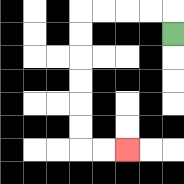{'start': '[7, 1]', 'end': '[5, 6]', 'path_directions': 'U,L,L,L,L,D,D,D,D,D,D,R,R', 'path_coordinates': '[[7, 1], [7, 0], [6, 0], [5, 0], [4, 0], [3, 0], [3, 1], [3, 2], [3, 3], [3, 4], [3, 5], [3, 6], [4, 6], [5, 6]]'}